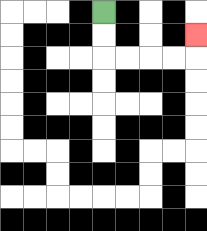{'start': '[4, 0]', 'end': '[8, 1]', 'path_directions': 'D,D,R,R,R,R,U', 'path_coordinates': '[[4, 0], [4, 1], [4, 2], [5, 2], [6, 2], [7, 2], [8, 2], [8, 1]]'}